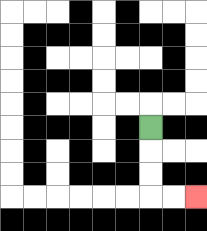{'start': '[6, 5]', 'end': '[8, 8]', 'path_directions': 'D,D,D,R,R', 'path_coordinates': '[[6, 5], [6, 6], [6, 7], [6, 8], [7, 8], [8, 8]]'}